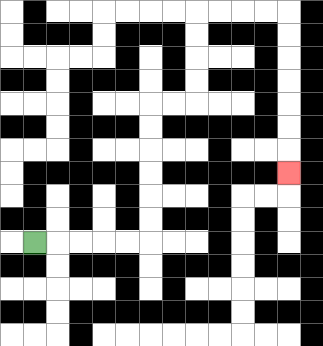{'start': '[1, 10]', 'end': '[12, 7]', 'path_directions': 'R,R,R,R,R,U,U,U,U,U,U,R,R,U,U,U,U,R,R,R,R,D,D,D,D,D,D,D', 'path_coordinates': '[[1, 10], [2, 10], [3, 10], [4, 10], [5, 10], [6, 10], [6, 9], [6, 8], [6, 7], [6, 6], [6, 5], [6, 4], [7, 4], [8, 4], [8, 3], [8, 2], [8, 1], [8, 0], [9, 0], [10, 0], [11, 0], [12, 0], [12, 1], [12, 2], [12, 3], [12, 4], [12, 5], [12, 6], [12, 7]]'}